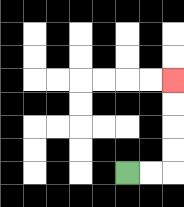{'start': '[5, 7]', 'end': '[7, 3]', 'path_directions': 'R,R,U,U,U,U', 'path_coordinates': '[[5, 7], [6, 7], [7, 7], [7, 6], [7, 5], [7, 4], [7, 3]]'}